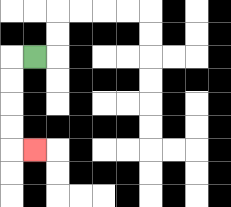{'start': '[1, 2]', 'end': '[1, 6]', 'path_directions': 'L,D,D,D,D,R', 'path_coordinates': '[[1, 2], [0, 2], [0, 3], [0, 4], [0, 5], [0, 6], [1, 6]]'}